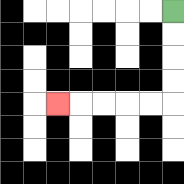{'start': '[7, 0]', 'end': '[2, 4]', 'path_directions': 'D,D,D,D,L,L,L,L,L', 'path_coordinates': '[[7, 0], [7, 1], [7, 2], [7, 3], [7, 4], [6, 4], [5, 4], [4, 4], [3, 4], [2, 4]]'}